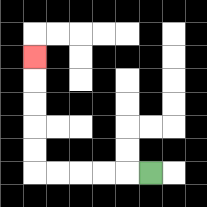{'start': '[6, 7]', 'end': '[1, 2]', 'path_directions': 'L,L,L,L,L,U,U,U,U,U', 'path_coordinates': '[[6, 7], [5, 7], [4, 7], [3, 7], [2, 7], [1, 7], [1, 6], [1, 5], [1, 4], [1, 3], [1, 2]]'}